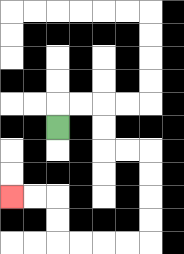{'start': '[2, 5]', 'end': '[0, 8]', 'path_directions': 'U,R,R,D,D,R,R,D,D,D,D,L,L,L,L,U,U,L,L', 'path_coordinates': '[[2, 5], [2, 4], [3, 4], [4, 4], [4, 5], [4, 6], [5, 6], [6, 6], [6, 7], [6, 8], [6, 9], [6, 10], [5, 10], [4, 10], [3, 10], [2, 10], [2, 9], [2, 8], [1, 8], [0, 8]]'}